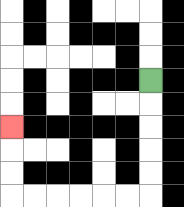{'start': '[6, 3]', 'end': '[0, 5]', 'path_directions': 'D,D,D,D,D,L,L,L,L,L,L,U,U,U', 'path_coordinates': '[[6, 3], [6, 4], [6, 5], [6, 6], [6, 7], [6, 8], [5, 8], [4, 8], [3, 8], [2, 8], [1, 8], [0, 8], [0, 7], [0, 6], [0, 5]]'}